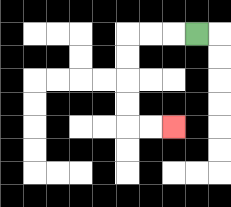{'start': '[8, 1]', 'end': '[7, 5]', 'path_directions': 'L,L,L,D,D,D,D,R,R', 'path_coordinates': '[[8, 1], [7, 1], [6, 1], [5, 1], [5, 2], [5, 3], [5, 4], [5, 5], [6, 5], [7, 5]]'}